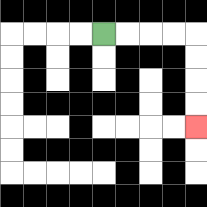{'start': '[4, 1]', 'end': '[8, 5]', 'path_directions': 'R,R,R,R,D,D,D,D', 'path_coordinates': '[[4, 1], [5, 1], [6, 1], [7, 1], [8, 1], [8, 2], [8, 3], [8, 4], [8, 5]]'}